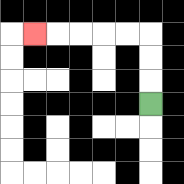{'start': '[6, 4]', 'end': '[1, 1]', 'path_directions': 'U,U,U,L,L,L,L,L', 'path_coordinates': '[[6, 4], [6, 3], [6, 2], [6, 1], [5, 1], [4, 1], [3, 1], [2, 1], [1, 1]]'}